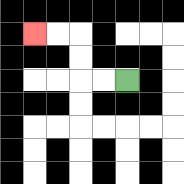{'start': '[5, 3]', 'end': '[1, 1]', 'path_directions': 'L,L,U,U,L,L', 'path_coordinates': '[[5, 3], [4, 3], [3, 3], [3, 2], [3, 1], [2, 1], [1, 1]]'}